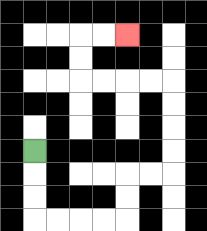{'start': '[1, 6]', 'end': '[5, 1]', 'path_directions': 'D,D,D,R,R,R,R,U,U,R,R,U,U,U,U,L,L,L,L,U,U,R,R', 'path_coordinates': '[[1, 6], [1, 7], [1, 8], [1, 9], [2, 9], [3, 9], [4, 9], [5, 9], [5, 8], [5, 7], [6, 7], [7, 7], [7, 6], [7, 5], [7, 4], [7, 3], [6, 3], [5, 3], [4, 3], [3, 3], [3, 2], [3, 1], [4, 1], [5, 1]]'}